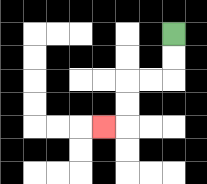{'start': '[7, 1]', 'end': '[4, 5]', 'path_directions': 'D,D,L,L,D,D,L', 'path_coordinates': '[[7, 1], [7, 2], [7, 3], [6, 3], [5, 3], [5, 4], [5, 5], [4, 5]]'}